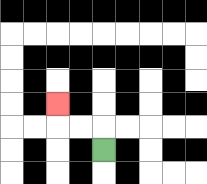{'start': '[4, 6]', 'end': '[2, 4]', 'path_directions': 'U,L,L,U', 'path_coordinates': '[[4, 6], [4, 5], [3, 5], [2, 5], [2, 4]]'}